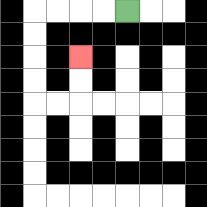{'start': '[5, 0]', 'end': '[3, 2]', 'path_directions': 'L,L,L,L,D,D,D,D,R,R,U,U', 'path_coordinates': '[[5, 0], [4, 0], [3, 0], [2, 0], [1, 0], [1, 1], [1, 2], [1, 3], [1, 4], [2, 4], [3, 4], [3, 3], [3, 2]]'}